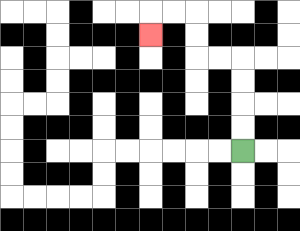{'start': '[10, 6]', 'end': '[6, 1]', 'path_directions': 'U,U,U,U,L,L,U,U,L,L,D', 'path_coordinates': '[[10, 6], [10, 5], [10, 4], [10, 3], [10, 2], [9, 2], [8, 2], [8, 1], [8, 0], [7, 0], [6, 0], [6, 1]]'}